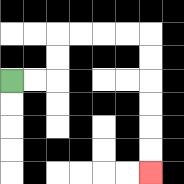{'start': '[0, 3]', 'end': '[6, 7]', 'path_directions': 'R,R,U,U,R,R,R,R,D,D,D,D,D,D', 'path_coordinates': '[[0, 3], [1, 3], [2, 3], [2, 2], [2, 1], [3, 1], [4, 1], [5, 1], [6, 1], [6, 2], [6, 3], [6, 4], [6, 5], [6, 6], [6, 7]]'}